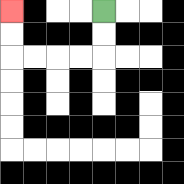{'start': '[4, 0]', 'end': '[0, 0]', 'path_directions': 'D,D,L,L,L,L,U,U', 'path_coordinates': '[[4, 0], [4, 1], [4, 2], [3, 2], [2, 2], [1, 2], [0, 2], [0, 1], [0, 0]]'}